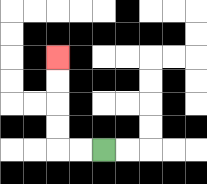{'start': '[4, 6]', 'end': '[2, 2]', 'path_directions': 'L,L,U,U,U,U', 'path_coordinates': '[[4, 6], [3, 6], [2, 6], [2, 5], [2, 4], [2, 3], [2, 2]]'}